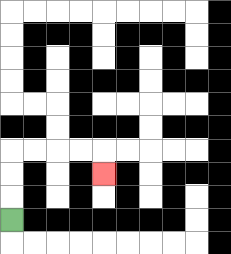{'start': '[0, 9]', 'end': '[4, 7]', 'path_directions': 'U,U,U,R,R,R,R,D', 'path_coordinates': '[[0, 9], [0, 8], [0, 7], [0, 6], [1, 6], [2, 6], [3, 6], [4, 6], [4, 7]]'}